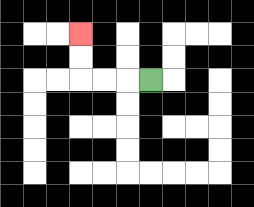{'start': '[6, 3]', 'end': '[3, 1]', 'path_directions': 'L,L,L,U,U', 'path_coordinates': '[[6, 3], [5, 3], [4, 3], [3, 3], [3, 2], [3, 1]]'}